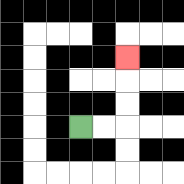{'start': '[3, 5]', 'end': '[5, 2]', 'path_directions': 'R,R,U,U,U', 'path_coordinates': '[[3, 5], [4, 5], [5, 5], [5, 4], [5, 3], [5, 2]]'}